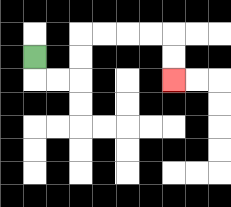{'start': '[1, 2]', 'end': '[7, 3]', 'path_directions': 'D,R,R,U,U,R,R,R,R,D,D', 'path_coordinates': '[[1, 2], [1, 3], [2, 3], [3, 3], [3, 2], [3, 1], [4, 1], [5, 1], [6, 1], [7, 1], [7, 2], [7, 3]]'}